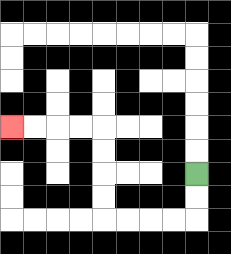{'start': '[8, 7]', 'end': '[0, 5]', 'path_directions': 'D,D,L,L,L,L,U,U,U,U,L,L,L,L', 'path_coordinates': '[[8, 7], [8, 8], [8, 9], [7, 9], [6, 9], [5, 9], [4, 9], [4, 8], [4, 7], [4, 6], [4, 5], [3, 5], [2, 5], [1, 5], [0, 5]]'}